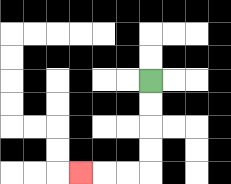{'start': '[6, 3]', 'end': '[3, 7]', 'path_directions': 'D,D,D,D,L,L,L', 'path_coordinates': '[[6, 3], [6, 4], [6, 5], [6, 6], [6, 7], [5, 7], [4, 7], [3, 7]]'}